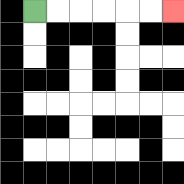{'start': '[1, 0]', 'end': '[7, 0]', 'path_directions': 'R,R,R,R,R,R', 'path_coordinates': '[[1, 0], [2, 0], [3, 0], [4, 0], [5, 0], [6, 0], [7, 0]]'}